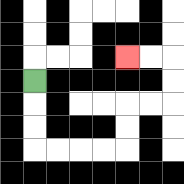{'start': '[1, 3]', 'end': '[5, 2]', 'path_directions': 'D,D,D,R,R,R,R,U,U,R,R,U,U,L,L', 'path_coordinates': '[[1, 3], [1, 4], [1, 5], [1, 6], [2, 6], [3, 6], [4, 6], [5, 6], [5, 5], [5, 4], [6, 4], [7, 4], [7, 3], [7, 2], [6, 2], [5, 2]]'}